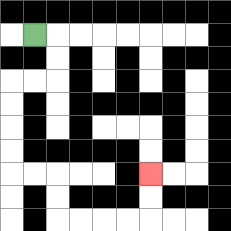{'start': '[1, 1]', 'end': '[6, 7]', 'path_directions': 'R,D,D,L,L,D,D,D,D,R,R,D,D,R,R,R,R,U,U', 'path_coordinates': '[[1, 1], [2, 1], [2, 2], [2, 3], [1, 3], [0, 3], [0, 4], [0, 5], [0, 6], [0, 7], [1, 7], [2, 7], [2, 8], [2, 9], [3, 9], [4, 9], [5, 9], [6, 9], [6, 8], [6, 7]]'}